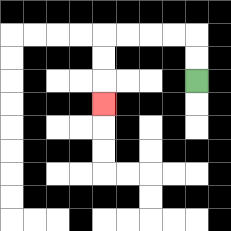{'start': '[8, 3]', 'end': '[4, 4]', 'path_directions': 'U,U,L,L,L,L,D,D,D', 'path_coordinates': '[[8, 3], [8, 2], [8, 1], [7, 1], [6, 1], [5, 1], [4, 1], [4, 2], [4, 3], [4, 4]]'}